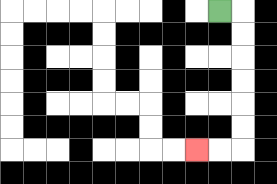{'start': '[9, 0]', 'end': '[8, 6]', 'path_directions': 'R,D,D,D,D,D,D,L,L', 'path_coordinates': '[[9, 0], [10, 0], [10, 1], [10, 2], [10, 3], [10, 4], [10, 5], [10, 6], [9, 6], [8, 6]]'}